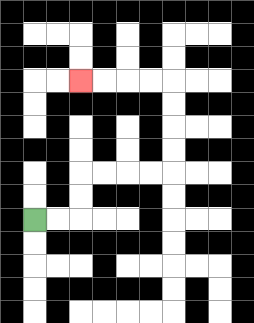{'start': '[1, 9]', 'end': '[3, 3]', 'path_directions': 'R,R,U,U,R,R,R,R,U,U,U,U,L,L,L,L', 'path_coordinates': '[[1, 9], [2, 9], [3, 9], [3, 8], [3, 7], [4, 7], [5, 7], [6, 7], [7, 7], [7, 6], [7, 5], [7, 4], [7, 3], [6, 3], [5, 3], [4, 3], [3, 3]]'}